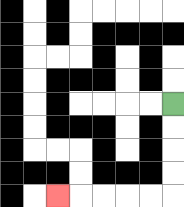{'start': '[7, 4]', 'end': '[2, 8]', 'path_directions': 'D,D,D,D,L,L,L,L,L', 'path_coordinates': '[[7, 4], [7, 5], [7, 6], [7, 7], [7, 8], [6, 8], [5, 8], [4, 8], [3, 8], [2, 8]]'}